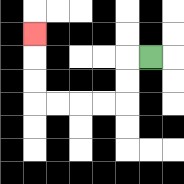{'start': '[6, 2]', 'end': '[1, 1]', 'path_directions': 'L,D,D,L,L,L,L,U,U,U', 'path_coordinates': '[[6, 2], [5, 2], [5, 3], [5, 4], [4, 4], [3, 4], [2, 4], [1, 4], [1, 3], [1, 2], [1, 1]]'}